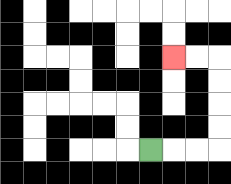{'start': '[6, 6]', 'end': '[7, 2]', 'path_directions': 'R,R,R,U,U,U,U,L,L', 'path_coordinates': '[[6, 6], [7, 6], [8, 6], [9, 6], [9, 5], [9, 4], [9, 3], [9, 2], [8, 2], [7, 2]]'}